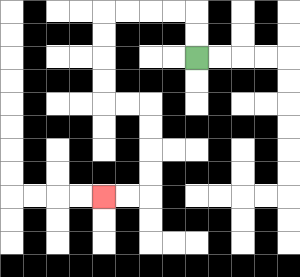{'start': '[8, 2]', 'end': '[4, 8]', 'path_directions': 'U,U,L,L,L,L,D,D,D,D,R,R,D,D,D,D,L,L', 'path_coordinates': '[[8, 2], [8, 1], [8, 0], [7, 0], [6, 0], [5, 0], [4, 0], [4, 1], [4, 2], [4, 3], [4, 4], [5, 4], [6, 4], [6, 5], [6, 6], [6, 7], [6, 8], [5, 8], [4, 8]]'}